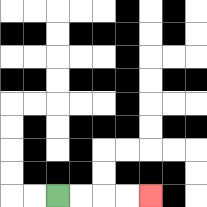{'start': '[2, 8]', 'end': '[6, 8]', 'path_directions': 'R,R,R,R', 'path_coordinates': '[[2, 8], [3, 8], [4, 8], [5, 8], [6, 8]]'}